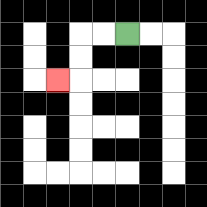{'start': '[5, 1]', 'end': '[2, 3]', 'path_directions': 'L,L,D,D,L', 'path_coordinates': '[[5, 1], [4, 1], [3, 1], [3, 2], [3, 3], [2, 3]]'}